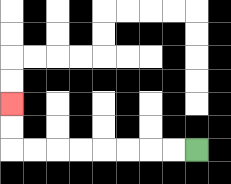{'start': '[8, 6]', 'end': '[0, 4]', 'path_directions': 'L,L,L,L,L,L,L,L,U,U', 'path_coordinates': '[[8, 6], [7, 6], [6, 6], [5, 6], [4, 6], [3, 6], [2, 6], [1, 6], [0, 6], [0, 5], [0, 4]]'}